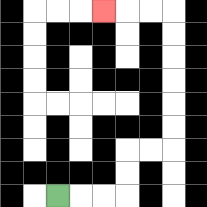{'start': '[2, 8]', 'end': '[4, 0]', 'path_directions': 'R,R,R,U,U,R,R,U,U,U,U,U,U,L,L,L', 'path_coordinates': '[[2, 8], [3, 8], [4, 8], [5, 8], [5, 7], [5, 6], [6, 6], [7, 6], [7, 5], [7, 4], [7, 3], [7, 2], [7, 1], [7, 0], [6, 0], [5, 0], [4, 0]]'}